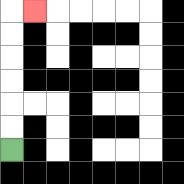{'start': '[0, 6]', 'end': '[1, 0]', 'path_directions': 'U,U,U,U,U,U,R', 'path_coordinates': '[[0, 6], [0, 5], [0, 4], [0, 3], [0, 2], [0, 1], [0, 0], [1, 0]]'}